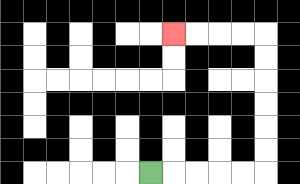{'start': '[6, 7]', 'end': '[7, 1]', 'path_directions': 'R,R,R,R,R,U,U,U,U,U,U,L,L,L,L', 'path_coordinates': '[[6, 7], [7, 7], [8, 7], [9, 7], [10, 7], [11, 7], [11, 6], [11, 5], [11, 4], [11, 3], [11, 2], [11, 1], [10, 1], [9, 1], [8, 1], [7, 1]]'}